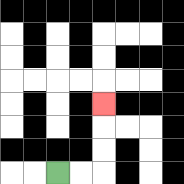{'start': '[2, 7]', 'end': '[4, 4]', 'path_directions': 'R,R,U,U,U', 'path_coordinates': '[[2, 7], [3, 7], [4, 7], [4, 6], [4, 5], [4, 4]]'}